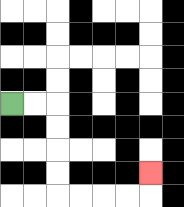{'start': '[0, 4]', 'end': '[6, 7]', 'path_directions': 'R,R,D,D,D,D,R,R,R,R,U', 'path_coordinates': '[[0, 4], [1, 4], [2, 4], [2, 5], [2, 6], [2, 7], [2, 8], [3, 8], [4, 8], [5, 8], [6, 8], [6, 7]]'}